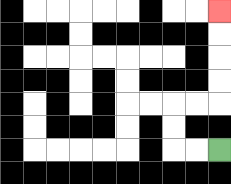{'start': '[9, 6]', 'end': '[9, 0]', 'path_directions': 'L,L,U,U,R,R,U,U,U,U', 'path_coordinates': '[[9, 6], [8, 6], [7, 6], [7, 5], [7, 4], [8, 4], [9, 4], [9, 3], [9, 2], [9, 1], [9, 0]]'}